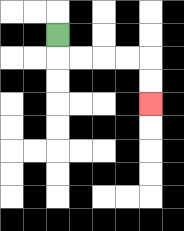{'start': '[2, 1]', 'end': '[6, 4]', 'path_directions': 'D,R,R,R,R,D,D', 'path_coordinates': '[[2, 1], [2, 2], [3, 2], [4, 2], [5, 2], [6, 2], [6, 3], [6, 4]]'}